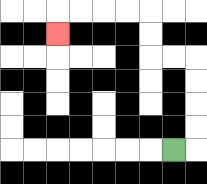{'start': '[7, 6]', 'end': '[2, 1]', 'path_directions': 'R,U,U,U,U,L,L,U,U,L,L,L,L,D', 'path_coordinates': '[[7, 6], [8, 6], [8, 5], [8, 4], [8, 3], [8, 2], [7, 2], [6, 2], [6, 1], [6, 0], [5, 0], [4, 0], [3, 0], [2, 0], [2, 1]]'}